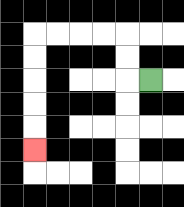{'start': '[6, 3]', 'end': '[1, 6]', 'path_directions': 'L,U,U,L,L,L,L,D,D,D,D,D', 'path_coordinates': '[[6, 3], [5, 3], [5, 2], [5, 1], [4, 1], [3, 1], [2, 1], [1, 1], [1, 2], [1, 3], [1, 4], [1, 5], [1, 6]]'}